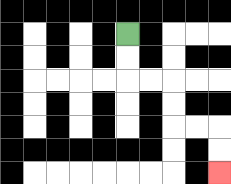{'start': '[5, 1]', 'end': '[9, 7]', 'path_directions': 'D,D,R,R,D,D,R,R,D,D', 'path_coordinates': '[[5, 1], [5, 2], [5, 3], [6, 3], [7, 3], [7, 4], [7, 5], [8, 5], [9, 5], [9, 6], [9, 7]]'}